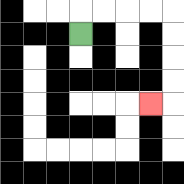{'start': '[3, 1]', 'end': '[6, 4]', 'path_directions': 'U,R,R,R,R,D,D,D,D,L', 'path_coordinates': '[[3, 1], [3, 0], [4, 0], [5, 0], [6, 0], [7, 0], [7, 1], [7, 2], [7, 3], [7, 4], [6, 4]]'}